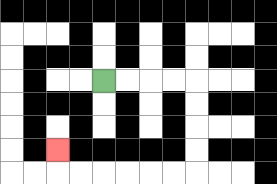{'start': '[4, 3]', 'end': '[2, 6]', 'path_directions': 'R,R,R,R,D,D,D,D,L,L,L,L,L,L,U', 'path_coordinates': '[[4, 3], [5, 3], [6, 3], [7, 3], [8, 3], [8, 4], [8, 5], [8, 6], [8, 7], [7, 7], [6, 7], [5, 7], [4, 7], [3, 7], [2, 7], [2, 6]]'}